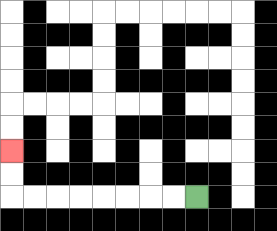{'start': '[8, 8]', 'end': '[0, 6]', 'path_directions': 'L,L,L,L,L,L,L,L,U,U', 'path_coordinates': '[[8, 8], [7, 8], [6, 8], [5, 8], [4, 8], [3, 8], [2, 8], [1, 8], [0, 8], [0, 7], [0, 6]]'}